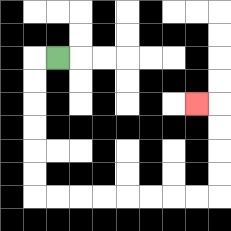{'start': '[2, 2]', 'end': '[8, 4]', 'path_directions': 'L,D,D,D,D,D,D,R,R,R,R,R,R,R,R,U,U,U,U,L', 'path_coordinates': '[[2, 2], [1, 2], [1, 3], [1, 4], [1, 5], [1, 6], [1, 7], [1, 8], [2, 8], [3, 8], [4, 8], [5, 8], [6, 8], [7, 8], [8, 8], [9, 8], [9, 7], [9, 6], [9, 5], [9, 4], [8, 4]]'}